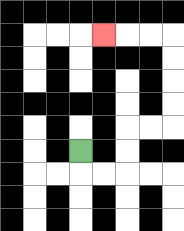{'start': '[3, 6]', 'end': '[4, 1]', 'path_directions': 'D,R,R,U,U,R,R,U,U,U,U,L,L,L', 'path_coordinates': '[[3, 6], [3, 7], [4, 7], [5, 7], [5, 6], [5, 5], [6, 5], [7, 5], [7, 4], [7, 3], [7, 2], [7, 1], [6, 1], [5, 1], [4, 1]]'}